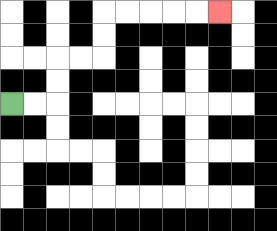{'start': '[0, 4]', 'end': '[9, 0]', 'path_directions': 'R,R,U,U,R,R,U,U,R,R,R,R,R', 'path_coordinates': '[[0, 4], [1, 4], [2, 4], [2, 3], [2, 2], [3, 2], [4, 2], [4, 1], [4, 0], [5, 0], [6, 0], [7, 0], [8, 0], [9, 0]]'}